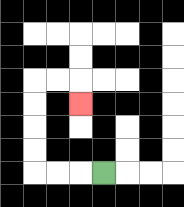{'start': '[4, 7]', 'end': '[3, 4]', 'path_directions': 'L,L,L,U,U,U,U,R,R,D', 'path_coordinates': '[[4, 7], [3, 7], [2, 7], [1, 7], [1, 6], [1, 5], [1, 4], [1, 3], [2, 3], [3, 3], [3, 4]]'}